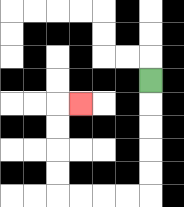{'start': '[6, 3]', 'end': '[3, 4]', 'path_directions': 'D,D,D,D,D,L,L,L,L,U,U,U,U,R', 'path_coordinates': '[[6, 3], [6, 4], [6, 5], [6, 6], [6, 7], [6, 8], [5, 8], [4, 8], [3, 8], [2, 8], [2, 7], [2, 6], [2, 5], [2, 4], [3, 4]]'}